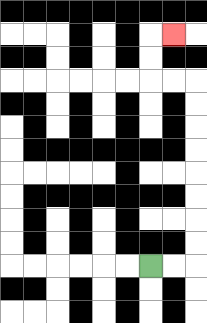{'start': '[6, 11]', 'end': '[7, 1]', 'path_directions': 'R,R,U,U,U,U,U,U,U,U,L,L,U,U,R', 'path_coordinates': '[[6, 11], [7, 11], [8, 11], [8, 10], [8, 9], [8, 8], [8, 7], [8, 6], [8, 5], [8, 4], [8, 3], [7, 3], [6, 3], [6, 2], [6, 1], [7, 1]]'}